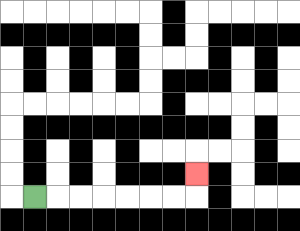{'start': '[1, 8]', 'end': '[8, 7]', 'path_directions': 'R,R,R,R,R,R,R,U', 'path_coordinates': '[[1, 8], [2, 8], [3, 8], [4, 8], [5, 8], [6, 8], [7, 8], [8, 8], [8, 7]]'}